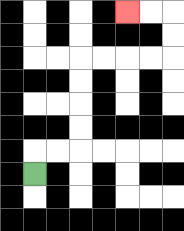{'start': '[1, 7]', 'end': '[5, 0]', 'path_directions': 'U,R,R,U,U,U,U,R,R,R,R,U,U,L,L', 'path_coordinates': '[[1, 7], [1, 6], [2, 6], [3, 6], [3, 5], [3, 4], [3, 3], [3, 2], [4, 2], [5, 2], [6, 2], [7, 2], [7, 1], [7, 0], [6, 0], [5, 0]]'}